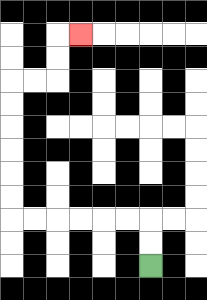{'start': '[6, 11]', 'end': '[3, 1]', 'path_directions': 'U,U,L,L,L,L,L,L,U,U,U,U,U,U,R,R,U,U,R', 'path_coordinates': '[[6, 11], [6, 10], [6, 9], [5, 9], [4, 9], [3, 9], [2, 9], [1, 9], [0, 9], [0, 8], [0, 7], [0, 6], [0, 5], [0, 4], [0, 3], [1, 3], [2, 3], [2, 2], [2, 1], [3, 1]]'}